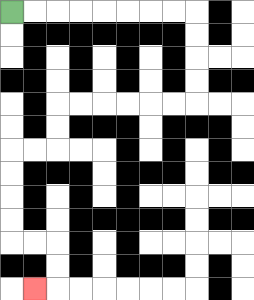{'start': '[0, 0]', 'end': '[1, 12]', 'path_directions': 'R,R,R,R,R,R,R,R,D,D,D,D,L,L,L,L,L,L,D,D,L,L,D,D,D,D,R,R,D,D,L', 'path_coordinates': '[[0, 0], [1, 0], [2, 0], [3, 0], [4, 0], [5, 0], [6, 0], [7, 0], [8, 0], [8, 1], [8, 2], [8, 3], [8, 4], [7, 4], [6, 4], [5, 4], [4, 4], [3, 4], [2, 4], [2, 5], [2, 6], [1, 6], [0, 6], [0, 7], [0, 8], [0, 9], [0, 10], [1, 10], [2, 10], [2, 11], [2, 12], [1, 12]]'}